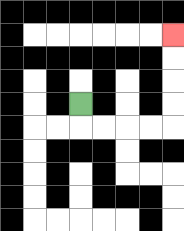{'start': '[3, 4]', 'end': '[7, 1]', 'path_directions': 'D,R,R,R,R,U,U,U,U', 'path_coordinates': '[[3, 4], [3, 5], [4, 5], [5, 5], [6, 5], [7, 5], [7, 4], [7, 3], [7, 2], [7, 1]]'}